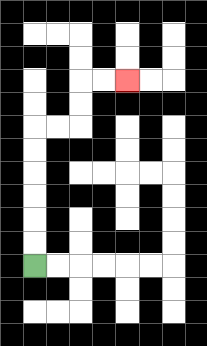{'start': '[1, 11]', 'end': '[5, 3]', 'path_directions': 'U,U,U,U,U,U,R,R,U,U,R,R', 'path_coordinates': '[[1, 11], [1, 10], [1, 9], [1, 8], [1, 7], [1, 6], [1, 5], [2, 5], [3, 5], [3, 4], [3, 3], [4, 3], [5, 3]]'}